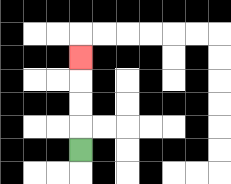{'start': '[3, 6]', 'end': '[3, 2]', 'path_directions': 'U,U,U,U', 'path_coordinates': '[[3, 6], [3, 5], [3, 4], [3, 3], [3, 2]]'}